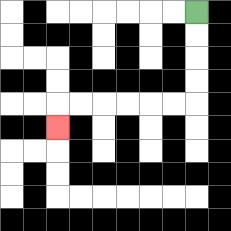{'start': '[8, 0]', 'end': '[2, 5]', 'path_directions': 'D,D,D,D,L,L,L,L,L,L,D', 'path_coordinates': '[[8, 0], [8, 1], [8, 2], [8, 3], [8, 4], [7, 4], [6, 4], [5, 4], [4, 4], [3, 4], [2, 4], [2, 5]]'}